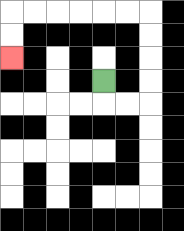{'start': '[4, 3]', 'end': '[0, 2]', 'path_directions': 'D,R,R,U,U,U,U,L,L,L,L,L,L,D,D', 'path_coordinates': '[[4, 3], [4, 4], [5, 4], [6, 4], [6, 3], [6, 2], [6, 1], [6, 0], [5, 0], [4, 0], [3, 0], [2, 0], [1, 0], [0, 0], [0, 1], [0, 2]]'}